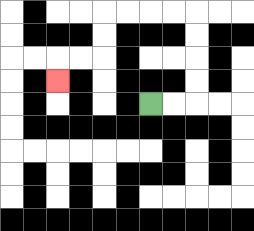{'start': '[6, 4]', 'end': '[2, 3]', 'path_directions': 'R,R,U,U,U,U,L,L,L,L,D,D,L,L,D', 'path_coordinates': '[[6, 4], [7, 4], [8, 4], [8, 3], [8, 2], [8, 1], [8, 0], [7, 0], [6, 0], [5, 0], [4, 0], [4, 1], [4, 2], [3, 2], [2, 2], [2, 3]]'}